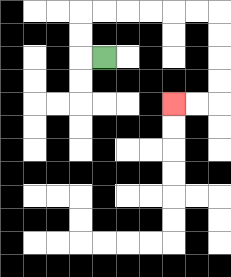{'start': '[4, 2]', 'end': '[7, 4]', 'path_directions': 'L,U,U,R,R,R,R,R,R,D,D,D,D,L,L', 'path_coordinates': '[[4, 2], [3, 2], [3, 1], [3, 0], [4, 0], [5, 0], [6, 0], [7, 0], [8, 0], [9, 0], [9, 1], [9, 2], [9, 3], [9, 4], [8, 4], [7, 4]]'}